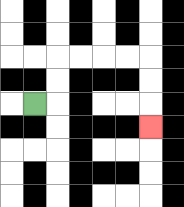{'start': '[1, 4]', 'end': '[6, 5]', 'path_directions': 'R,U,U,R,R,R,R,D,D,D', 'path_coordinates': '[[1, 4], [2, 4], [2, 3], [2, 2], [3, 2], [4, 2], [5, 2], [6, 2], [6, 3], [6, 4], [6, 5]]'}